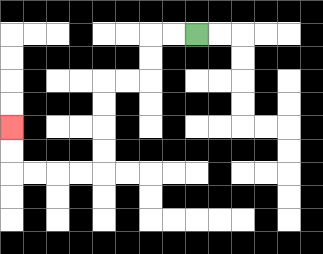{'start': '[8, 1]', 'end': '[0, 5]', 'path_directions': 'L,L,D,D,L,L,D,D,D,D,L,L,L,L,U,U', 'path_coordinates': '[[8, 1], [7, 1], [6, 1], [6, 2], [6, 3], [5, 3], [4, 3], [4, 4], [4, 5], [4, 6], [4, 7], [3, 7], [2, 7], [1, 7], [0, 7], [0, 6], [0, 5]]'}